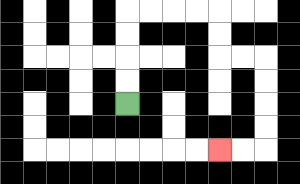{'start': '[5, 4]', 'end': '[9, 6]', 'path_directions': 'U,U,U,U,R,R,R,R,D,D,R,R,D,D,D,D,L,L', 'path_coordinates': '[[5, 4], [5, 3], [5, 2], [5, 1], [5, 0], [6, 0], [7, 0], [8, 0], [9, 0], [9, 1], [9, 2], [10, 2], [11, 2], [11, 3], [11, 4], [11, 5], [11, 6], [10, 6], [9, 6]]'}